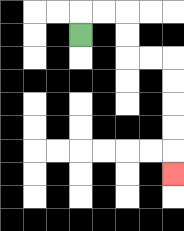{'start': '[3, 1]', 'end': '[7, 7]', 'path_directions': 'U,R,R,D,D,R,R,D,D,D,D,D', 'path_coordinates': '[[3, 1], [3, 0], [4, 0], [5, 0], [5, 1], [5, 2], [6, 2], [7, 2], [7, 3], [7, 4], [7, 5], [7, 6], [7, 7]]'}